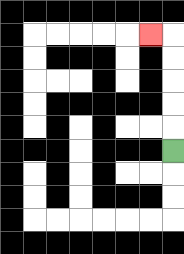{'start': '[7, 6]', 'end': '[6, 1]', 'path_directions': 'U,U,U,U,U,L', 'path_coordinates': '[[7, 6], [7, 5], [7, 4], [7, 3], [7, 2], [7, 1], [6, 1]]'}